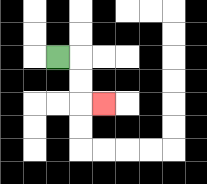{'start': '[2, 2]', 'end': '[4, 4]', 'path_directions': 'R,D,D,R', 'path_coordinates': '[[2, 2], [3, 2], [3, 3], [3, 4], [4, 4]]'}